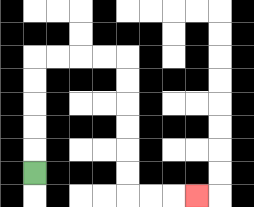{'start': '[1, 7]', 'end': '[8, 8]', 'path_directions': 'U,U,U,U,U,R,R,R,R,D,D,D,D,D,D,R,R,R', 'path_coordinates': '[[1, 7], [1, 6], [1, 5], [1, 4], [1, 3], [1, 2], [2, 2], [3, 2], [4, 2], [5, 2], [5, 3], [5, 4], [5, 5], [5, 6], [5, 7], [5, 8], [6, 8], [7, 8], [8, 8]]'}